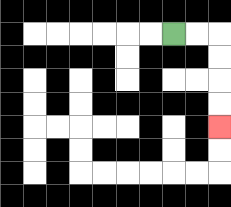{'start': '[7, 1]', 'end': '[9, 5]', 'path_directions': 'R,R,D,D,D,D', 'path_coordinates': '[[7, 1], [8, 1], [9, 1], [9, 2], [9, 3], [9, 4], [9, 5]]'}